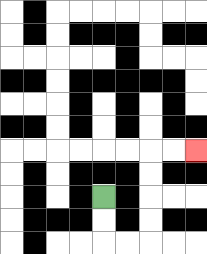{'start': '[4, 8]', 'end': '[8, 6]', 'path_directions': 'D,D,R,R,U,U,U,U,R,R', 'path_coordinates': '[[4, 8], [4, 9], [4, 10], [5, 10], [6, 10], [6, 9], [6, 8], [6, 7], [6, 6], [7, 6], [8, 6]]'}